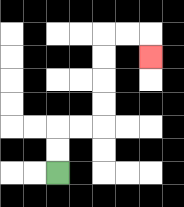{'start': '[2, 7]', 'end': '[6, 2]', 'path_directions': 'U,U,R,R,U,U,U,U,R,R,D', 'path_coordinates': '[[2, 7], [2, 6], [2, 5], [3, 5], [4, 5], [4, 4], [4, 3], [4, 2], [4, 1], [5, 1], [6, 1], [6, 2]]'}